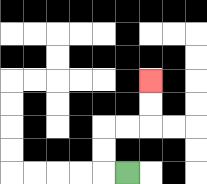{'start': '[5, 7]', 'end': '[6, 3]', 'path_directions': 'L,U,U,R,R,U,U', 'path_coordinates': '[[5, 7], [4, 7], [4, 6], [4, 5], [5, 5], [6, 5], [6, 4], [6, 3]]'}